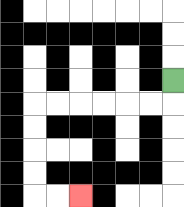{'start': '[7, 3]', 'end': '[3, 8]', 'path_directions': 'D,L,L,L,L,L,L,D,D,D,D,R,R', 'path_coordinates': '[[7, 3], [7, 4], [6, 4], [5, 4], [4, 4], [3, 4], [2, 4], [1, 4], [1, 5], [1, 6], [1, 7], [1, 8], [2, 8], [3, 8]]'}